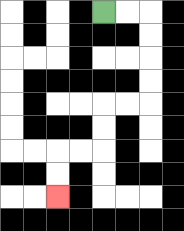{'start': '[4, 0]', 'end': '[2, 8]', 'path_directions': 'R,R,D,D,D,D,L,L,D,D,L,L,D,D', 'path_coordinates': '[[4, 0], [5, 0], [6, 0], [6, 1], [6, 2], [6, 3], [6, 4], [5, 4], [4, 4], [4, 5], [4, 6], [3, 6], [2, 6], [2, 7], [2, 8]]'}